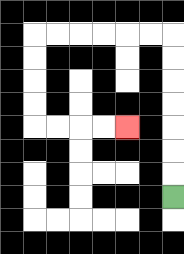{'start': '[7, 8]', 'end': '[5, 5]', 'path_directions': 'U,U,U,U,U,U,U,L,L,L,L,L,L,D,D,D,D,R,R,R,R', 'path_coordinates': '[[7, 8], [7, 7], [7, 6], [7, 5], [7, 4], [7, 3], [7, 2], [7, 1], [6, 1], [5, 1], [4, 1], [3, 1], [2, 1], [1, 1], [1, 2], [1, 3], [1, 4], [1, 5], [2, 5], [3, 5], [4, 5], [5, 5]]'}